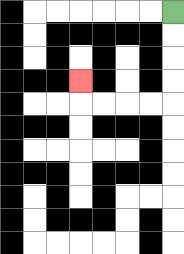{'start': '[7, 0]', 'end': '[3, 3]', 'path_directions': 'D,D,D,D,L,L,L,L,U', 'path_coordinates': '[[7, 0], [7, 1], [7, 2], [7, 3], [7, 4], [6, 4], [5, 4], [4, 4], [3, 4], [3, 3]]'}